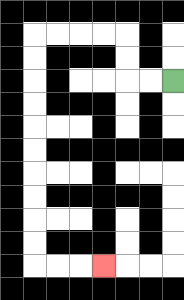{'start': '[7, 3]', 'end': '[4, 11]', 'path_directions': 'L,L,U,U,L,L,L,L,D,D,D,D,D,D,D,D,D,D,R,R,R', 'path_coordinates': '[[7, 3], [6, 3], [5, 3], [5, 2], [5, 1], [4, 1], [3, 1], [2, 1], [1, 1], [1, 2], [1, 3], [1, 4], [1, 5], [1, 6], [1, 7], [1, 8], [1, 9], [1, 10], [1, 11], [2, 11], [3, 11], [4, 11]]'}